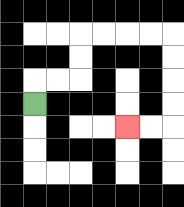{'start': '[1, 4]', 'end': '[5, 5]', 'path_directions': 'U,R,R,U,U,R,R,R,R,D,D,D,D,L,L', 'path_coordinates': '[[1, 4], [1, 3], [2, 3], [3, 3], [3, 2], [3, 1], [4, 1], [5, 1], [6, 1], [7, 1], [7, 2], [7, 3], [7, 4], [7, 5], [6, 5], [5, 5]]'}